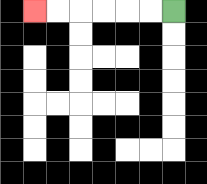{'start': '[7, 0]', 'end': '[1, 0]', 'path_directions': 'L,L,L,L,L,L', 'path_coordinates': '[[7, 0], [6, 0], [5, 0], [4, 0], [3, 0], [2, 0], [1, 0]]'}